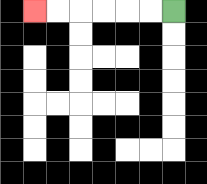{'start': '[7, 0]', 'end': '[1, 0]', 'path_directions': 'L,L,L,L,L,L', 'path_coordinates': '[[7, 0], [6, 0], [5, 0], [4, 0], [3, 0], [2, 0], [1, 0]]'}